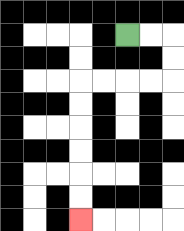{'start': '[5, 1]', 'end': '[3, 9]', 'path_directions': 'R,R,D,D,L,L,L,L,D,D,D,D,D,D', 'path_coordinates': '[[5, 1], [6, 1], [7, 1], [7, 2], [7, 3], [6, 3], [5, 3], [4, 3], [3, 3], [3, 4], [3, 5], [3, 6], [3, 7], [3, 8], [3, 9]]'}